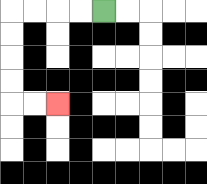{'start': '[4, 0]', 'end': '[2, 4]', 'path_directions': 'L,L,L,L,D,D,D,D,R,R', 'path_coordinates': '[[4, 0], [3, 0], [2, 0], [1, 0], [0, 0], [0, 1], [0, 2], [0, 3], [0, 4], [1, 4], [2, 4]]'}